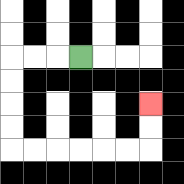{'start': '[3, 2]', 'end': '[6, 4]', 'path_directions': 'L,L,L,D,D,D,D,R,R,R,R,R,R,U,U', 'path_coordinates': '[[3, 2], [2, 2], [1, 2], [0, 2], [0, 3], [0, 4], [0, 5], [0, 6], [1, 6], [2, 6], [3, 6], [4, 6], [5, 6], [6, 6], [6, 5], [6, 4]]'}